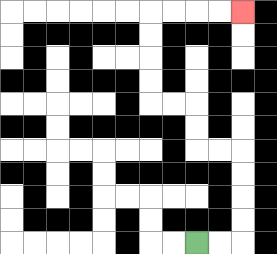{'start': '[8, 10]', 'end': '[10, 0]', 'path_directions': 'R,R,U,U,U,U,L,L,U,U,L,L,U,U,U,U,R,R,R,R', 'path_coordinates': '[[8, 10], [9, 10], [10, 10], [10, 9], [10, 8], [10, 7], [10, 6], [9, 6], [8, 6], [8, 5], [8, 4], [7, 4], [6, 4], [6, 3], [6, 2], [6, 1], [6, 0], [7, 0], [8, 0], [9, 0], [10, 0]]'}